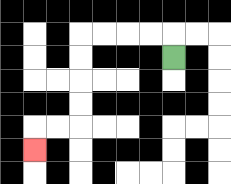{'start': '[7, 2]', 'end': '[1, 6]', 'path_directions': 'U,L,L,L,L,D,D,D,D,L,L,D', 'path_coordinates': '[[7, 2], [7, 1], [6, 1], [5, 1], [4, 1], [3, 1], [3, 2], [3, 3], [3, 4], [3, 5], [2, 5], [1, 5], [1, 6]]'}